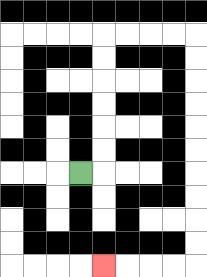{'start': '[3, 7]', 'end': '[4, 11]', 'path_directions': 'R,U,U,U,U,U,U,R,R,R,R,D,D,D,D,D,D,D,D,D,D,L,L,L,L', 'path_coordinates': '[[3, 7], [4, 7], [4, 6], [4, 5], [4, 4], [4, 3], [4, 2], [4, 1], [5, 1], [6, 1], [7, 1], [8, 1], [8, 2], [8, 3], [8, 4], [8, 5], [8, 6], [8, 7], [8, 8], [8, 9], [8, 10], [8, 11], [7, 11], [6, 11], [5, 11], [4, 11]]'}